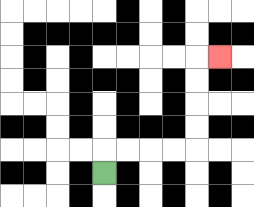{'start': '[4, 7]', 'end': '[9, 2]', 'path_directions': 'U,R,R,R,R,U,U,U,U,R', 'path_coordinates': '[[4, 7], [4, 6], [5, 6], [6, 6], [7, 6], [8, 6], [8, 5], [8, 4], [8, 3], [8, 2], [9, 2]]'}